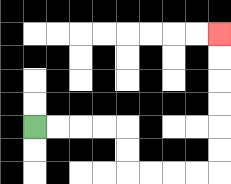{'start': '[1, 5]', 'end': '[9, 1]', 'path_directions': 'R,R,R,R,D,D,R,R,R,R,U,U,U,U,U,U', 'path_coordinates': '[[1, 5], [2, 5], [3, 5], [4, 5], [5, 5], [5, 6], [5, 7], [6, 7], [7, 7], [8, 7], [9, 7], [9, 6], [9, 5], [9, 4], [9, 3], [9, 2], [9, 1]]'}